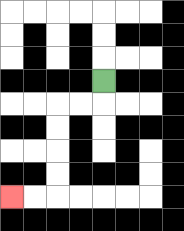{'start': '[4, 3]', 'end': '[0, 8]', 'path_directions': 'D,L,L,D,D,D,D,L,L', 'path_coordinates': '[[4, 3], [4, 4], [3, 4], [2, 4], [2, 5], [2, 6], [2, 7], [2, 8], [1, 8], [0, 8]]'}